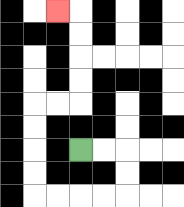{'start': '[3, 6]', 'end': '[2, 0]', 'path_directions': 'R,R,D,D,L,L,L,L,U,U,U,U,R,R,U,U,U,U,L', 'path_coordinates': '[[3, 6], [4, 6], [5, 6], [5, 7], [5, 8], [4, 8], [3, 8], [2, 8], [1, 8], [1, 7], [1, 6], [1, 5], [1, 4], [2, 4], [3, 4], [3, 3], [3, 2], [3, 1], [3, 0], [2, 0]]'}